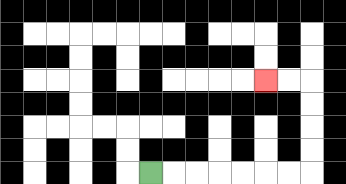{'start': '[6, 7]', 'end': '[11, 3]', 'path_directions': 'R,R,R,R,R,R,R,U,U,U,U,L,L', 'path_coordinates': '[[6, 7], [7, 7], [8, 7], [9, 7], [10, 7], [11, 7], [12, 7], [13, 7], [13, 6], [13, 5], [13, 4], [13, 3], [12, 3], [11, 3]]'}